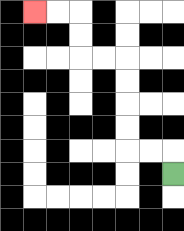{'start': '[7, 7]', 'end': '[1, 0]', 'path_directions': 'U,L,L,U,U,U,U,L,L,U,U,L,L', 'path_coordinates': '[[7, 7], [7, 6], [6, 6], [5, 6], [5, 5], [5, 4], [5, 3], [5, 2], [4, 2], [3, 2], [3, 1], [3, 0], [2, 0], [1, 0]]'}